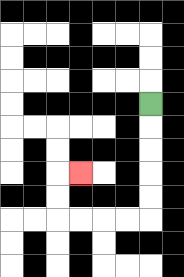{'start': '[6, 4]', 'end': '[3, 7]', 'path_directions': 'D,D,D,D,D,L,L,L,L,U,U,R', 'path_coordinates': '[[6, 4], [6, 5], [6, 6], [6, 7], [6, 8], [6, 9], [5, 9], [4, 9], [3, 9], [2, 9], [2, 8], [2, 7], [3, 7]]'}